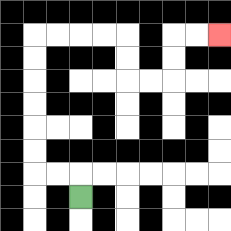{'start': '[3, 8]', 'end': '[9, 1]', 'path_directions': 'U,L,L,U,U,U,U,U,U,R,R,R,R,D,D,R,R,U,U,R,R', 'path_coordinates': '[[3, 8], [3, 7], [2, 7], [1, 7], [1, 6], [1, 5], [1, 4], [1, 3], [1, 2], [1, 1], [2, 1], [3, 1], [4, 1], [5, 1], [5, 2], [5, 3], [6, 3], [7, 3], [7, 2], [7, 1], [8, 1], [9, 1]]'}